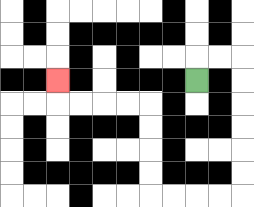{'start': '[8, 3]', 'end': '[2, 3]', 'path_directions': 'U,R,R,D,D,D,D,D,D,L,L,L,L,U,U,U,U,L,L,L,L,U', 'path_coordinates': '[[8, 3], [8, 2], [9, 2], [10, 2], [10, 3], [10, 4], [10, 5], [10, 6], [10, 7], [10, 8], [9, 8], [8, 8], [7, 8], [6, 8], [6, 7], [6, 6], [6, 5], [6, 4], [5, 4], [4, 4], [3, 4], [2, 4], [2, 3]]'}